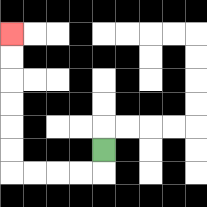{'start': '[4, 6]', 'end': '[0, 1]', 'path_directions': 'D,L,L,L,L,U,U,U,U,U,U', 'path_coordinates': '[[4, 6], [4, 7], [3, 7], [2, 7], [1, 7], [0, 7], [0, 6], [0, 5], [0, 4], [0, 3], [0, 2], [0, 1]]'}